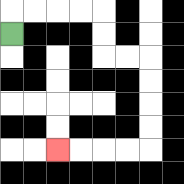{'start': '[0, 1]', 'end': '[2, 6]', 'path_directions': 'U,R,R,R,R,D,D,R,R,D,D,D,D,L,L,L,L', 'path_coordinates': '[[0, 1], [0, 0], [1, 0], [2, 0], [3, 0], [4, 0], [4, 1], [4, 2], [5, 2], [6, 2], [6, 3], [6, 4], [6, 5], [6, 6], [5, 6], [4, 6], [3, 6], [2, 6]]'}